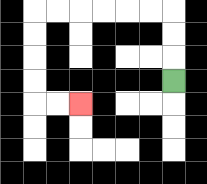{'start': '[7, 3]', 'end': '[3, 4]', 'path_directions': 'U,U,U,L,L,L,L,L,L,D,D,D,D,R,R', 'path_coordinates': '[[7, 3], [7, 2], [7, 1], [7, 0], [6, 0], [5, 0], [4, 0], [3, 0], [2, 0], [1, 0], [1, 1], [1, 2], [1, 3], [1, 4], [2, 4], [3, 4]]'}